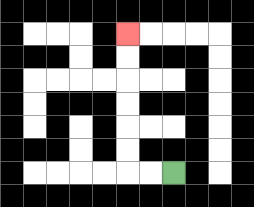{'start': '[7, 7]', 'end': '[5, 1]', 'path_directions': 'L,L,U,U,U,U,U,U', 'path_coordinates': '[[7, 7], [6, 7], [5, 7], [5, 6], [5, 5], [5, 4], [5, 3], [5, 2], [5, 1]]'}